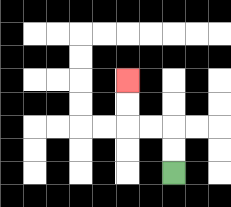{'start': '[7, 7]', 'end': '[5, 3]', 'path_directions': 'U,U,L,L,U,U', 'path_coordinates': '[[7, 7], [7, 6], [7, 5], [6, 5], [5, 5], [5, 4], [5, 3]]'}